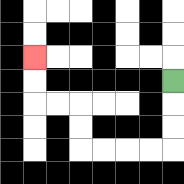{'start': '[7, 3]', 'end': '[1, 2]', 'path_directions': 'D,D,D,L,L,L,L,U,U,L,L,U,U', 'path_coordinates': '[[7, 3], [7, 4], [7, 5], [7, 6], [6, 6], [5, 6], [4, 6], [3, 6], [3, 5], [3, 4], [2, 4], [1, 4], [1, 3], [1, 2]]'}